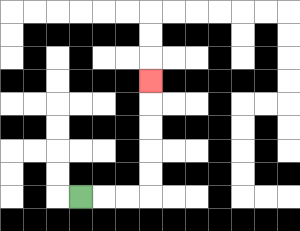{'start': '[3, 8]', 'end': '[6, 3]', 'path_directions': 'R,R,R,U,U,U,U,U', 'path_coordinates': '[[3, 8], [4, 8], [5, 8], [6, 8], [6, 7], [6, 6], [6, 5], [6, 4], [6, 3]]'}